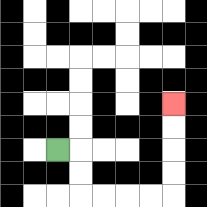{'start': '[2, 6]', 'end': '[7, 4]', 'path_directions': 'R,D,D,R,R,R,R,U,U,U,U', 'path_coordinates': '[[2, 6], [3, 6], [3, 7], [3, 8], [4, 8], [5, 8], [6, 8], [7, 8], [7, 7], [7, 6], [7, 5], [7, 4]]'}